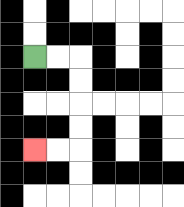{'start': '[1, 2]', 'end': '[1, 6]', 'path_directions': 'R,R,D,D,D,D,L,L', 'path_coordinates': '[[1, 2], [2, 2], [3, 2], [3, 3], [3, 4], [3, 5], [3, 6], [2, 6], [1, 6]]'}